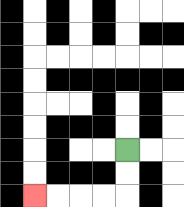{'start': '[5, 6]', 'end': '[1, 8]', 'path_directions': 'D,D,L,L,L,L', 'path_coordinates': '[[5, 6], [5, 7], [5, 8], [4, 8], [3, 8], [2, 8], [1, 8]]'}